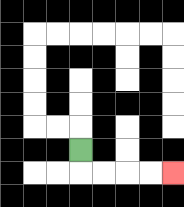{'start': '[3, 6]', 'end': '[7, 7]', 'path_directions': 'D,R,R,R,R', 'path_coordinates': '[[3, 6], [3, 7], [4, 7], [5, 7], [6, 7], [7, 7]]'}